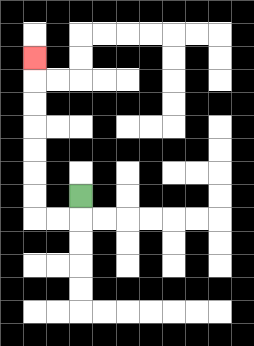{'start': '[3, 8]', 'end': '[1, 2]', 'path_directions': 'D,L,L,U,U,U,U,U,U,U', 'path_coordinates': '[[3, 8], [3, 9], [2, 9], [1, 9], [1, 8], [1, 7], [1, 6], [1, 5], [1, 4], [1, 3], [1, 2]]'}